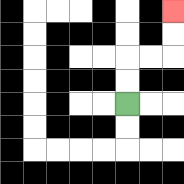{'start': '[5, 4]', 'end': '[7, 0]', 'path_directions': 'U,U,R,R,U,U', 'path_coordinates': '[[5, 4], [5, 3], [5, 2], [6, 2], [7, 2], [7, 1], [7, 0]]'}